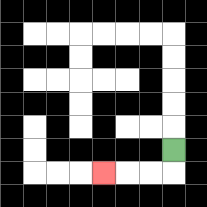{'start': '[7, 6]', 'end': '[4, 7]', 'path_directions': 'D,L,L,L', 'path_coordinates': '[[7, 6], [7, 7], [6, 7], [5, 7], [4, 7]]'}